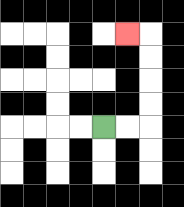{'start': '[4, 5]', 'end': '[5, 1]', 'path_directions': 'R,R,U,U,U,U,L', 'path_coordinates': '[[4, 5], [5, 5], [6, 5], [6, 4], [6, 3], [6, 2], [6, 1], [5, 1]]'}